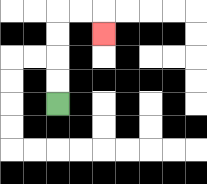{'start': '[2, 4]', 'end': '[4, 1]', 'path_directions': 'U,U,U,U,R,R,D', 'path_coordinates': '[[2, 4], [2, 3], [2, 2], [2, 1], [2, 0], [3, 0], [4, 0], [4, 1]]'}